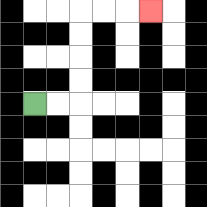{'start': '[1, 4]', 'end': '[6, 0]', 'path_directions': 'R,R,U,U,U,U,R,R,R', 'path_coordinates': '[[1, 4], [2, 4], [3, 4], [3, 3], [3, 2], [3, 1], [3, 0], [4, 0], [5, 0], [6, 0]]'}